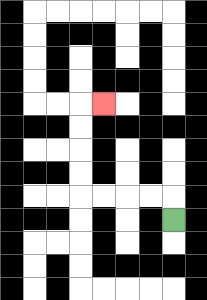{'start': '[7, 9]', 'end': '[4, 4]', 'path_directions': 'U,L,L,L,L,U,U,U,U,R', 'path_coordinates': '[[7, 9], [7, 8], [6, 8], [5, 8], [4, 8], [3, 8], [3, 7], [3, 6], [3, 5], [3, 4], [4, 4]]'}